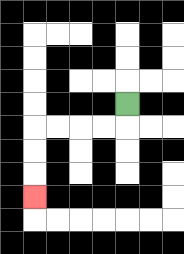{'start': '[5, 4]', 'end': '[1, 8]', 'path_directions': 'D,L,L,L,L,D,D,D', 'path_coordinates': '[[5, 4], [5, 5], [4, 5], [3, 5], [2, 5], [1, 5], [1, 6], [1, 7], [1, 8]]'}